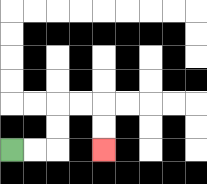{'start': '[0, 6]', 'end': '[4, 6]', 'path_directions': 'R,R,U,U,R,R,D,D', 'path_coordinates': '[[0, 6], [1, 6], [2, 6], [2, 5], [2, 4], [3, 4], [4, 4], [4, 5], [4, 6]]'}